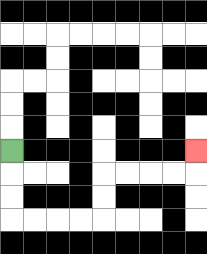{'start': '[0, 6]', 'end': '[8, 6]', 'path_directions': 'D,D,D,R,R,R,R,U,U,R,R,R,R,U', 'path_coordinates': '[[0, 6], [0, 7], [0, 8], [0, 9], [1, 9], [2, 9], [3, 9], [4, 9], [4, 8], [4, 7], [5, 7], [6, 7], [7, 7], [8, 7], [8, 6]]'}